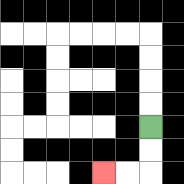{'start': '[6, 5]', 'end': '[4, 7]', 'path_directions': 'D,D,L,L', 'path_coordinates': '[[6, 5], [6, 6], [6, 7], [5, 7], [4, 7]]'}